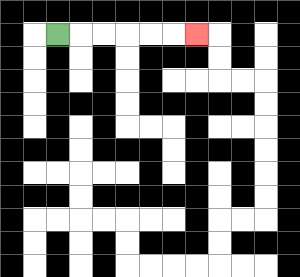{'start': '[2, 1]', 'end': '[8, 1]', 'path_directions': 'R,R,R,R,R,R', 'path_coordinates': '[[2, 1], [3, 1], [4, 1], [5, 1], [6, 1], [7, 1], [8, 1]]'}